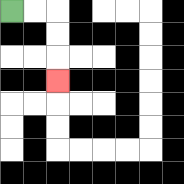{'start': '[0, 0]', 'end': '[2, 3]', 'path_directions': 'R,R,D,D,D', 'path_coordinates': '[[0, 0], [1, 0], [2, 0], [2, 1], [2, 2], [2, 3]]'}